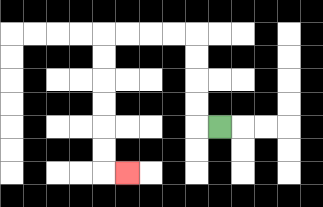{'start': '[9, 5]', 'end': '[5, 7]', 'path_directions': 'L,U,U,U,U,L,L,L,L,D,D,D,D,D,D,R', 'path_coordinates': '[[9, 5], [8, 5], [8, 4], [8, 3], [8, 2], [8, 1], [7, 1], [6, 1], [5, 1], [4, 1], [4, 2], [4, 3], [4, 4], [4, 5], [4, 6], [4, 7], [5, 7]]'}